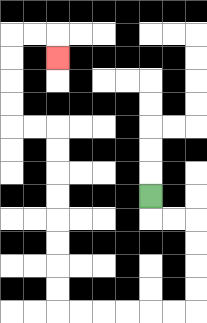{'start': '[6, 8]', 'end': '[2, 2]', 'path_directions': 'D,R,R,D,D,D,D,L,L,L,L,L,L,U,U,U,U,U,U,U,U,L,L,U,U,U,U,R,R,D', 'path_coordinates': '[[6, 8], [6, 9], [7, 9], [8, 9], [8, 10], [8, 11], [8, 12], [8, 13], [7, 13], [6, 13], [5, 13], [4, 13], [3, 13], [2, 13], [2, 12], [2, 11], [2, 10], [2, 9], [2, 8], [2, 7], [2, 6], [2, 5], [1, 5], [0, 5], [0, 4], [0, 3], [0, 2], [0, 1], [1, 1], [2, 1], [2, 2]]'}